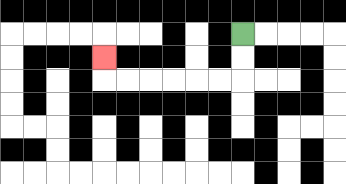{'start': '[10, 1]', 'end': '[4, 2]', 'path_directions': 'D,D,L,L,L,L,L,L,U', 'path_coordinates': '[[10, 1], [10, 2], [10, 3], [9, 3], [8, 3], [7, 3], [6, 3], [5, 3], [4, 3], [4, 2]]'}